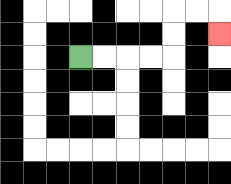{'start': '[3, 2]', 'end': '[9, 1]', 'path_directions': 'R,R,R,R,U,U,R,R,D', 'path_coordinates': '[[3, 2], [4, 2], [5, 2], [6, 2], [7, 2], [7, 1], [7, 0], [8, 0], [9, 0], [9, 1]]'}